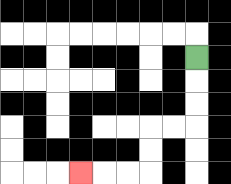{'start': '[8, 2]', 'end': '[3, 7]', 'path_directions': 'D,D,D,L,L,D,D,L,L,L', 'path_coordinates': '[[8, 2], [8, 3], [8, 4], [8, 5], [7, 5], [6, 5], [6, 6], [6, 7], [5, 7], [4, 7], [3, 7]]'}